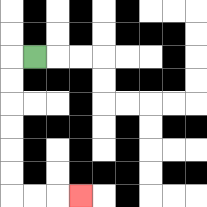{'start': '[1, 2]', 'end': '[3, 8]', 'path_directions': 'L,D,D,D,D,D,D,R,R,R', 'path_coordinates': '[[1, 2], [0, 2], [0, 3], [0, 4], [0, 5], [0, 6], [0, 7], [0, 8], [1, 8], [2, 8], [3, 8]]'}